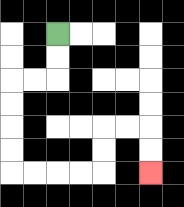{'start': '[2, 1]', 'end': '[6, 7]', 'path_directions': 'D,D,L,L,D,D,D,D,R,R,R,R,U,U,R,R,D,D', 'path_coordinates': '[[2, 1], [2, 2], [2, 3], [1, 3], [0, 3], [0, 4], [0, 5], [0, 6], [0, 7], [1, 7], [2, 7], [3, 7], [4, 7], [4, 6], [4, 5], [5, 5], [6, 5], [6, 6], [6, 7]]'}